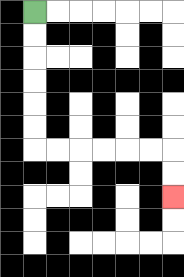{'start': '[1, 0]', 'end': '[7, 8]', 'path_directions': 'D,D,D,D,D,D,R,R,R,R,R,R,D,D', 'path_coordinates': '[[1, 0], [1, 1], [1, 2], [1, 3], [1, 4], [1, 5], [1, 6], [2, 6], [3, 6], [4, 6], [5, 6], [6, 6], [7, 6], [7, 7], [7, 8]]'}